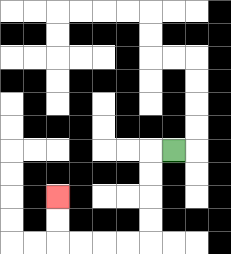{'start': '[7, 6]', 'end': '[2, 8]', 'path_directions': 'L,D,D,D,D,L,L,L,L,U,U', 'path_coordinates': '[[7, 6], [6, 6], [6, 7], [6, 8], [6, 9], [6, 10], [5, 10], [4, 10], [3, 10], [2, 10], [2, 9], [2, 8]]'}